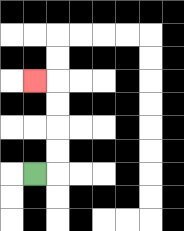{'start': '[1, 7]', 'end': '[1, 3]', 'path_directions': 'R,U,U,U,U,L', 'path_coordinates': '[[1, 7], [2, 7], [2, 6], [2, 5], [2, 4], [2, 3], [1, 3]]'}